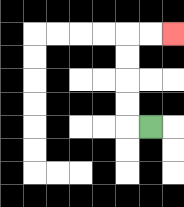{'start': '[6, 5]', 'end': '[7, 1]', 'path_directions': 'L,U,U,U,U,R,R', 'path_coordinates': '[[6, 5], [5, 5], [5, 4], [5, 3], [5, 2], [5, 1], [6, 1], [7, 1]]'}